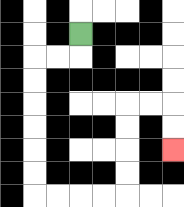{'start': '[3, 1]', 'end': '[7, 6]', 'path_directions': 'D,L,L,D,D,D,D,D,D,R,R,R,R,U,U,U,U,R,R,D,D', 'path_coordinates': '[[3, 1], [3, 2], [2, 2], [1, 2], [1, 3], [1, 4], [1, 5], [1, 6], [1, 7], [1, 8], [2, 8], [3, 8], [4, 8], [5, 8], [5, 7], [5, 6], [5, 5], [5, 4], [6, 4], [7, 4], [7, 5], [7, 6]]'}